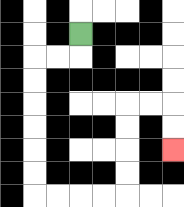{'start': '[3, 1]', 'end': '[7, 6]', 'path_directions': 'D,L,L,D,D,D,D,D,D,R,R,R,R,U,U,U,U,R,R,D,D', 'path_coordinates': '[[3, 1], [3, 2], [2, 2], [1, 2], [1, 3], [1, 4], [1, 5], [1, 6], [1, 7], [1, 8], [2, 8], [3, 8], [4, 8], [5, 8], [5, 7], [5, 6], [5, 5], [5, 4], [6, 4], [7, 4], [7, 5], [7, 6]]'}